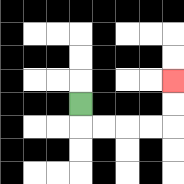{'start': '[3, 4]', 'end': '[7, 3]', 'path_directions': 'D,R,R,R,R,U,U', 'path_coordinates': '[[3, 4], [3, 5], [4, 5], [5, 5], [6, 5], [7, 5], [7, 4], [7, 3]]'}